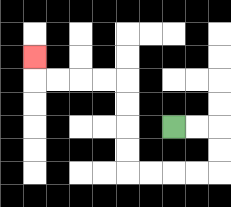{'start': '[7, 5]', 'end': '[1, 2]', 'path_directions': 'R,R,D,D,L,L,L,L,U,U,U,U,L,L,L,L,U', 'path_coordinates': '[[7, 5], [8, 5], [9, 5], [9, 6], [9, 7], [8, 7], [7, 7], [6, 7], [5, 7], [5, 6], [5, 5], [5, 4], [5, 3], [4, 3], [3, 3], [2, 3], [1, 3], [1, 2]]'}